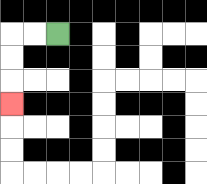{'start': '[2, 1]', 'end': '[0, 4]', 'path_directions': 'L,L,D,D,D', 'path_coordinates': '[[2, 1], [1, 1], [0, 1], [0, 2], [0, 3], [0, 4]]'}